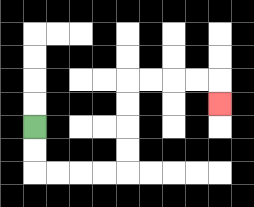{'start': '[1, 5]', 'end': '[9, 4]', 'path_directions': 'D,D,R,R,R,R,U,U,U,U,R,R,R,R,D', 'path_coordinates': '[[1, 5], [1, 6], [1, 7], [2, 7], [3, 7], [4, 7], [5, 7], [5, 6], [5, 5], [5, 4], [5, 3], [6, 3], [7, 3], [8, 3], [9, 3], [9, 4]]'}